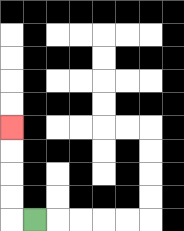{'start': '[1, 9]', 'end': '[0, 5]', 'path_directions': 'L,U,U,U,U', 'path_coordinates': '[[1, 9], [0, 9], [0, 8], [0, 7], [0, 6], [0, 5]]'}